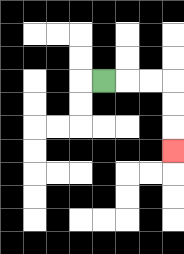{'start': '[4, 3]', 'end': '[7, 6]', 'path_directions': 'R,R,R,D,D,D', 'path_coordinates': '[[4, 3], [5, 3], [6, 3], [7, 3], [7, 4], [7, 5], [7, 6]]'}